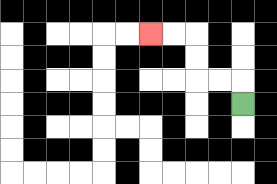{'start': '[10, 4]', 'end': '[6, 1]', 'path_directions': 'U,L,L,U,U,L,L', 'path_coordinates': '[[10, 4], [10, 3], [9, 3], [8, 3], [8, 2], [8, 1], [7, 1], [6, 1]]'}